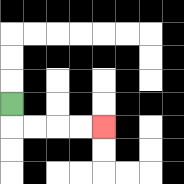{'start': '[0, 4]', 'end': '[4, 5]', 'path_directions': 'D,R,R,R,R', 'path_coordinates': '[[0, 4], [0, 5], [1, 5], [2, 5], [3, 5], [4, 5]]'}